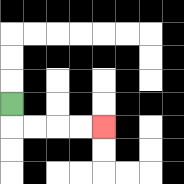{'start': '[0, 4]', 'end': '[4, 5]', 'path_directions': 'D,R,R,R,R', 'path_coordinates': '[[0, 4], [0, 5], [1, 5], [2, 5], [3, 5], [4, 5]]'}